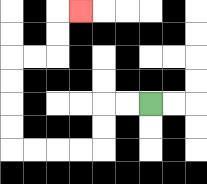{'start': '[6, 4]', 'end': '[3, 0]', 'path_directions': 'L,L,D,D,L,L,L,L,U,U,U,U,R,R,U,U,R', 'path_coordinates': '[[6, 4], [5, 4], [4, 4], [4, 5], [4, 6], [3, 6], [2, 6], [1, 6], [0, 6], [0, 5], [0, 4], [0, 3], [0, 2], [1, 2], [2, 2], [2, 1], [2, 0], [3, 0]]'}